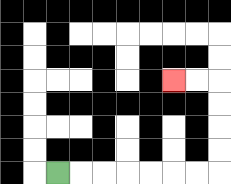{'start': '[2, 7]', 'end': '[7, 3]', 'path_directions': 'R,R,R,R,R,R,R,U,U,U,U,L,L', 'path_coordinates': '[[2, 7], [3, 7], [4, 7], [5, 7], [6, 7], [7, 7], [8, 7], [9, 7], [9, 6], [9, 5], [9, 4], [9, 3], [8, 3], [7, 3]]'}